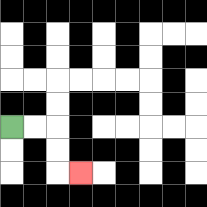{'start': '[0, 5]', 'end': '[3, 7]', 'path_directions': 'R,R,D,D,R', 'path_coordinates': '[[0, 5], [1, 5], [2, 5], [2, 6], [2, 7], [3, 7]]'}